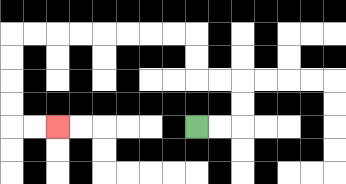{'start': '[8, 5]', 'end': '[2, 5]', 'path_directions': 'R,R,U,U,L,L,U,U,L,L,L,L,L,L,L,L,D,D,D,D,R,R', 'path_coordinates': '[[8, 5], [9, 5], [10, 5], [10, 4], [10, 3], [9, 3], [8, 3], [8, 2], [8, 1], [7, 1], [6, 1], [5, 1], [4, 1], [3, 1], [2, 1], [1, 1], [0, 1], [0, 2], [0, 3], [0, 4], [0, 5], [1, 5], [2, 5]]'}